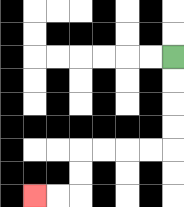{'start': '[7, 2]', 'end': '[1, 8]', 'path_directions': 'D,D,D,D,L,L,L,L,D,D,L,L', 'path_coordinates': '[[7, 2], [7, 3], [7, 4], [7, 5], [7, 6], [6, 6], [5, 6], [4, 6], [3, 6], [3, 7], [3, 8], [2, 8], [1, 8]]'}